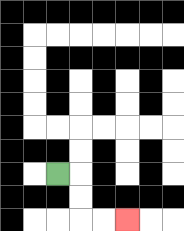{'start': '[2, 7]', 'end': '[5, 9]', 'path_directions': 'R,D,D,R,R', 'path_coordinates': '[[2, 7], [3, 7], [3, 8], [3, 9], [4, 9], [5, 9]]'}